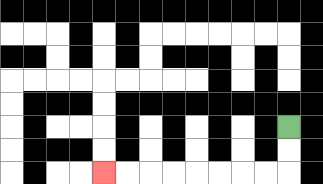{'start': '[12, 5]', 'end': '[4, 7]', 'path_directions': 'D,D,L,L,L,L,L,L,L,L', 'path_coordinates': '[[12, 5], [12, 6], [12, 7], [11, 7], [10, 7], [9, 7], [8, 7], [7, 7], [6, 7], [5, 7], [4, 7]]'}